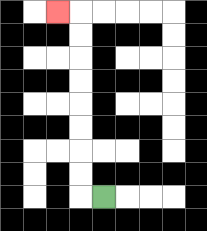{'start': '[4, 8]', 'end': '[2, 0]', 'path_directions': 'L,U,U,U,U,U,U,U,U,L', 'path_coordinates': '[[4, 8], [3, 8], [3, 7], [3, 6], [3, 5], [3, 4], [3, 3], [3, 2], [3, 1], [3, 0], [2, 0]]'}